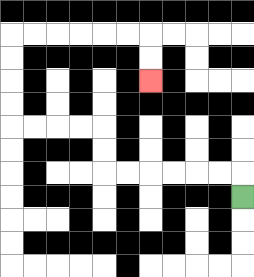{'start': '[10, 8]', 'end': '[6, 3]', 'path_directions': 'U,L,L,L,L,L,L,U,U,L,L,L,L,U,U,U,U,R,R,R,R,R,R,D,D', 'path_coordinates': '[[10, 8], [10, 7], [9, 7], [8, 7], [7, 7], [6, 7], [5, 7], [4, 7], [4, 6], [4, 5], [3, 5], [2, 5], [1, 5], [0, 5], [0, 4], [0, 3], [0, 2], [0, 1], [1, 1], [2, 1], [3, 1], [4, 1], [5, 1], [6, 1], [6, 2], [6, 3]]'}